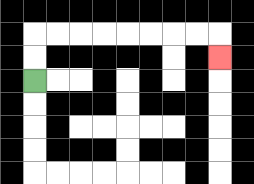{'start': '[1, 3]', 'end': '[9, 2]', 'path_directions': 'U,U,R,R,R,R,R,R,R,R,D', 'path_coordinates': '[[1, 3], [1, 2], [1, 1], [2, 1], [3, 1], [4, 1], [5, 1], [6, 1], [7, 1], [8, 1], [9, 1], [9, 2]]'}